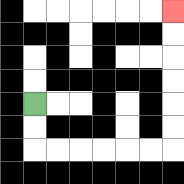{'start': '[1, 4]', 'end': '[7, 0]', 'path_directions': 'D,D,R,R,R,R,R,R,U,U,U,U,U,U', 'path_coordinates': '[[1, 4], [1, 5], [1, 6], [2, 6], [3, 6], [4, 6], [5, 6], [6, 6], [7, 6], [7, 5], [7, 4], [7, 3], [7, 2], [7, 1], [7, 0]]'}